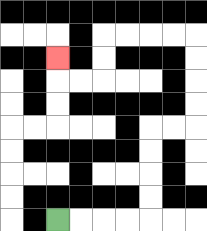{'start': '[2, 9]', 'end': '[2, 2]', 'path_directions': 'R,R,R,R,U,U,U,U,R,R,U,U,U,U,L,L,L,L,D,D,L,L,U', 'path_coordinates': '[[2, 9], [3, 9], [4, 9], [5, 9], [6, 9], [6, 8], [6, 7], [6, 6], [6, 5], [7, 5], [8, 5], [8, 4], [8, 3], [8, 2], [8, 1], [7, 1], [6, 1], [5, 1], [4, 1], [4, 2], [4, 3], [3, 3], [2, 3], [2, 2]]'}